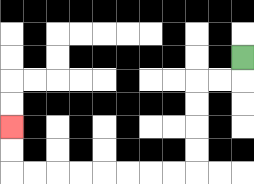{'start': '[10, 2]', 'end': '[0, 5]', 'path_directions': 'D,L,L,D,D,D,D,L,L,L,L,L,L,L,L,U,U', 'path_coordinates': '[[10, 2], [10, 3], [9, 3], [8, 3], [8, 4], [8, 5], [8, 6], [8, 7], [7, 7], [6, 7], [5, 7], [4, 7], [3, 7], [2, 7], [1, 7], [0, 7], [0, 6], [0, 5]]'}